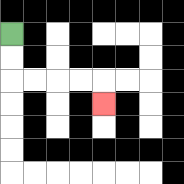{'start': '[0, 1]', 'end': '[4, 4]', 'path_directions': 'D,D,R,R,R,R,D', 'path_coordinates': '[[0, 1], [0, 2], [0, 3], [1, 3], [2, 3], [3, 3], [4, 3], [4, 4]]'}